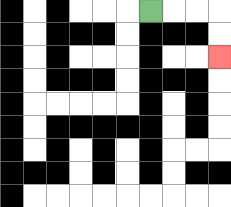{'start': '[6, 0]', 'end': '[9, 2]', 'path_directions': 'R,R,R,D,D', 'path_coordinates': '[[6, 0], [7, 0], [8, 0], [9, 0], [9, 1], [9, 2]]'}